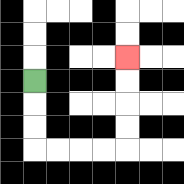{'start': '[1, 3]', 'end': '[5, 2]', 'path_directions': 'D,D,D,R,R,R,R,U,U,U,U', 'path_coordinates': '[[1, 3], [1, 4], [1, 5], [1, 6], [2, 6], [3, 6], [4, 6], [5, 6], [5, 5], [5, 4], [5, 3], [5, 2]]'}